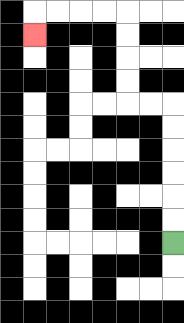{'start': '[7, 10]', 'end': '[1, 1]', 'path_directions': 'U,U,U,U,U,U,L,L,U,U,U,U,L,L,L,L,D', 'path_coordinates': '[[7, 10], [7, 9], [7, 8], [7, 7], [7, 6], [7, 5], [7, 4], [6, 4], [5, 4], [5, 3], [5, 2], [5, 1], [5, 0], [4, 0], [3, 0], [2, 0], [1, 0], [1, 1]]'}